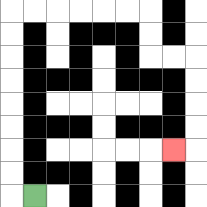{'start': '[1, 8]', 'end': '[7, 6]', 'path_directions': 'L,U,U,U,U,U,U,U,U,R,R,R,R,R,R,D,D,R,R,D,D,D,D,L', 'path_coordinates': '[[1, 8], [0, 8], [0, 7], [0, 6], [0, 5], [0, 4], [0, 3], [0, 2], [0, 1], [0, 0], [1, 0], [2, 0], [3, 0], [4, 0], [5, 0], [6, 0], [6, 1], [6, 2], [7, 2], [8, 2], [8, 3], [8, 4], [8, 5], [8, 6], [7, 6]]'}